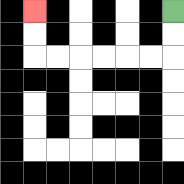{'start': '[7, 0]', 'end': '[1, 0]', 'path_directions': 'D,D,L,L,L,L,L,L,U,U', 'path_coordinates': '[[7, 0], [7, 1], [7, 2], [6, 2], [5, 2], [4, 2], [3, 2], [2, 2], [1, 2], [1, 1], [1, 0]]'}